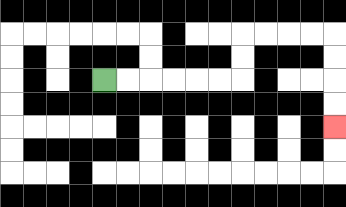{'start': '[4, 3]', 'end': '[14, 5]', 'path_directions': 'R,R,R,R,R,R,U,U,R,R,R,R,D,D,D,D', 'path_coordinates': '[[4, 3], [5, 3], [6, 3], [7, 3], [8, 3], [9, 3], [10, 3], [10, 2], [10, 1], [11, 1], [12, 1], [13, 1], [14, 1], [14, 2], [14, 3], [14, 4], [14, 5]]'}